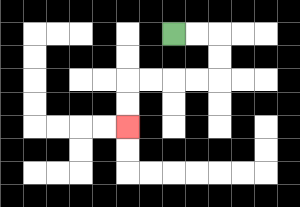{'start': '[7, 1]', 'end': '[5, 5]', 'path_directions': 'R,R,D,D,L,L,L,L,D,D', 'path_coordinates': '[[7, 1], [8, 1], [9, 1], [9, 2], [9, 3], [8, 3], [7, 3], [6, 3], [5, 3], [5, 4], [5, 5]]'}